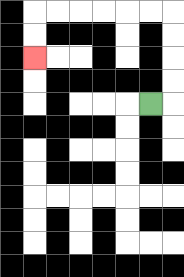{'start': '[6, 4]', 'end': '[1, 2]', 'path_directions': 'R,U,U,U,U,L,L,L,L,L,L,D,D', 'path_coordinates': '[[6, 4], [7, 4], [7, 3], [7, 2], [7, 1], [7, 0], [6, 0], [5, 0], [4, 0], [3, 0], [2, 0], [1, 0], [1, 1], [1, 2]]'}